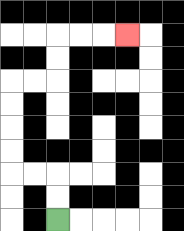{'start': '[2, 9]', 'end': '[5, 1]', 'path_directions': 'U,U,L,L,U,U,U,U,R,R,U,U,R,R,R', 'path_coordinates': '[[2, 9], [2, 8], [2, 7], [1, 7], [0, 7], [0, 6], [0, 5], [0, 4], [0, 3], [1, 3], [2, 3], [2, 2], [2, 1], [3, 1], [4, 1], [5, 1]]'}